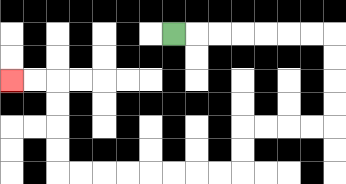{'start': '[7, 1]', 'end': '[0, 3]', 'path_directions': 'R,R,R,R,R,R,R,D,D,D,D,L,L,L,L,D,D,L,L,L,L,L,L,L,L,U,U,U,U,L,L', 'path_coordinates': '[[7, 1], [8, 1], [9, 1], [10, 1], [11, 1], [12, 1], [13, 1], [14, 1], [14, 2], [14, 3], [14, 4], [14, 5], [13, 5], [12, 5], [11, 5], [10, 5], [10, 6], [10, 7], [9, 7], [8, 7], [7, 7], [6, 7], [5, 7], [4, 7], [3, 7], [2, 7], [2, 6], [2, 5], [2, 4], [2, 3], [1, 3], [0, 3]]'}